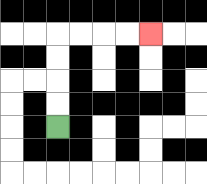{'start': '[2, 5]', 'end': '[6, 1]', 'path_directions': 'U,U,U,U,R,R,R,R', 'path_coordinates': '[[2, 5], [2, 4], [2, 3], [2, 2], [2, 1], [3, 1], [4, 1], [5, 1], [6, 1]]'}